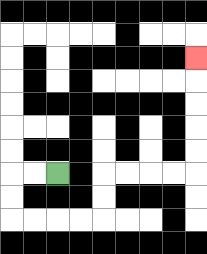{'start': '[2, 7]', 'end': '[8, 2]', 'path_directions': 'L,L,D,D,R,R,R,R,U,U,R,R,R,R,U,U,U,U,U', 'path_coordinates': '[[2, 7], [1, 7], [0, 7], [0, 8], [0, 9], [1, 9], [2, 9], [3, 9], [4, 9], [4, 8], [4, 7], [5, 7], [6, 7], [7, 7], [8, 7], [8, 6], [8, 5], [8, 4], [8, 3], [8, 2]]'}